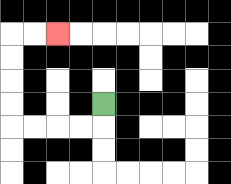{'start': '[4, 4]', 'end': '[2, 1]', 'path_directions': 'D,L,L,L,L,U,U,U,U,R,R', 'path_coordinates': '[[4, 4], [4, 5], [3, 5], [2, 5], [1, 5], [0, 5], [0, 4], [0, 3], [0, 2], [0, 1], [1, 1], [2, 1]]'}